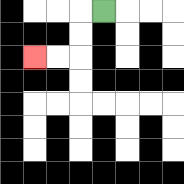{'start': '[4, 0]', 'end': '[1, 2]', 'path_directions': 'L,D,D,L,L', 'path_coordinates': '[[4, 0], [3, 0], [3, 1], [3, 2], [2, 2], [1, 2]]'}